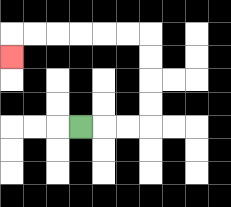{'start': '[3, 5]', 'end': '[0, 2]', 'path_directions': 'R,R,R,U,U,U,U,L,L,L,L,L,L,D', 'path_coordinates': '[[3, 5], [4, 5], [5, 5], [6, 5], [6, 4], [6, 3], [6, 2], [6, 1], [5, 1], [4, 1], [3, 1], [2, 1], [1, 1], [0, 1], [0, 2]]'}